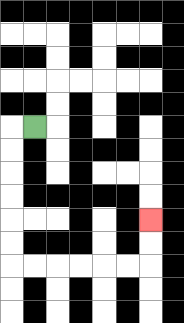{'start': '[1, 5]', 'end': '[6, 9]', 'path_directions': 'L,D,D,D,D,D,D,R,R,R,R,R,R,U,U', 'path_coordinates': '[[1, 5], [0, 5], [0, 6], [0, 7], [0, 8], [0, 9], [0, 10], [0, 11], [1, 11], [2, 11], [3, 11], [4, 11], [5, 11], [6, 11], [6, 10], [6, 9]]'}